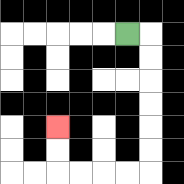{'start': '[5, 1]', 'end': '[2, 5]', 'path_directions': 'R,D,D,D,D,D,D,L,L,L,L,U,U', 'path_coordinates': '[[5, 1], [6, 1], [6, 2], [6, 3], [6, 4], [6, 5], [6, 6], [6, 7], [5, 7], [4, 7], [3, 7], [2, 7], [2, 6], [2, 5]]'}